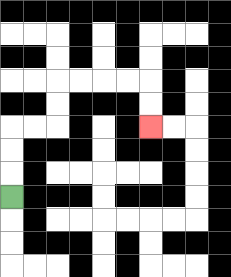{'start': '[0, 8]', 'end': '[6, 5]', 'path_directions': 'U,U,U,R,R,U,U,R,R,R,R,D,D', 'path_coordinates': '[[0, 8], [0, 7], [0, 6], [0, 5], [1, 5], [2, 5], [2, 4], [2, 3], [3, 3], [4, 3], [5, 3], [6, 3], [6, 4], [6, 5]]'}